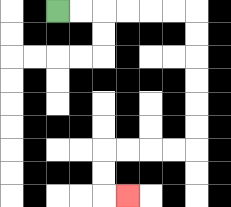{'start': '[2, 0]', 'end': '[5, 8]', 'path_directions': 'R,R,R,R,R,R,D,D,D,D,D,D,L,L,L,L,D,D,R', 'path_coordinates': '[[2, 0], [3, 0], [4, 0], [5, 0], [6, 0], [7, 0], [8, 0], [8, 1], [8, 2], [8, 3], [8, 4], [8, 5], [8, 6], [7, 6], [6, 6], [5, 6], [4, 6], [4, 7], [4, 8], [5, 8]]'}